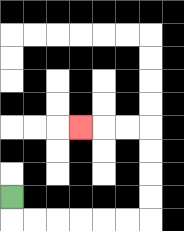{'start': '[0, 8]', 'end': '[3, 5]', 'path_directions': 'D,R,R,R,R,R,R,U,U,U,U,L,L,L', 'path_coordinates': '[[0, 8], [0, 9], [1, 9], [2, 9], [3, 9], [4, 9], [5, 9], [6, 9], [6, 8], [6, 7], [6, 6], [6, 5], [5, 5], [4, 5], [3, 5]]'}